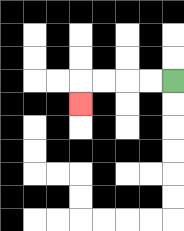{'start': '[7, 3]', 'end': '[3, 4]', 'path_directions': 'L,L,L,L,D', 'path_coordinates': '[[7, 3], [6, 3], [5, 3], [4, 3], [3, 3], [3, 4]]'}